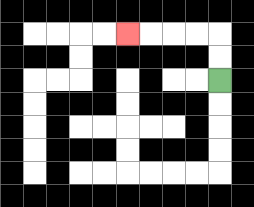{'start': '[9, 3]', 'end': '[5, 1]', 'path_directions': 'U,U,L,L,L,L', 'path_coordinates': '[[9, 3], [9, 2], [9, 1], [8, 1], [7, 1], [6, 1], [5, 1]]'}